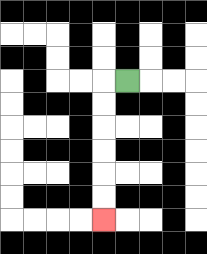{'start': '[5, 3]', 'end': '[4, 9]', 'path_directions': 'L,D,D,D,D,D,D', 'path_coordinates': '[[5, 3], [4, 3], [4, 4], [4, 5], [4, 6], [4, 7], [4, 8], [4, 9]]'}